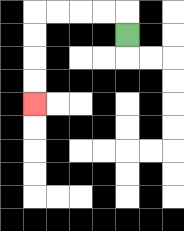{'start': '[5, 1]', 'end': '[1, 4]', 'path_directions': 'U,L,L,L,L,D,D,D,D', 'path_coordinates': '[[5, 1], [5, 0], [4, 0], [3, 0], [2, 0], [1, 0], [1, 1], [1, 2], [1, 3], [1, 4]]'}